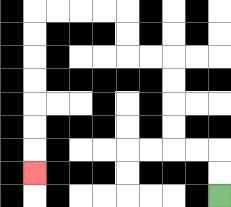{'start': '[9, 8]', 'end': '[1, 7]', 'path_directions': 'U,U,L,L,U,U,U,U,L,L,U,U,L,L,L,L,D,D,D,D,D,D,D', 'path_coordinates': '[[9, 8], [9, 7], [9, 6], [8, 6], [7, 6], [7, 5], [7, 4], [7, 3], [7, 2], [6, 2], [5, 2], [5, 1], [5, 0], [4, 0], [3, 0], [2, 0], [1, 0], [1, 1], [1, 2], [1, 3], [1, 4], [1, 5], [1, 6], [1, 7]]'}